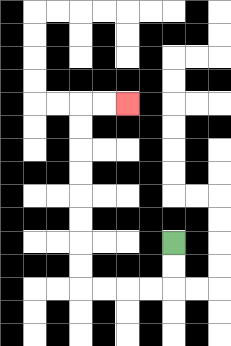{'start': '[7, 10]', 'end': '[5, 4]', 'path_directions': 'D,D,L,L,L,L,U,U,U,U,U,U,U,U,R,R', 'path_coordinates': '[[7, 10], [7, 11], [7, 12], [6, 12], [5, 12], [4, 12], [3, 12], [3, 11], [3, 10], [3, 9], [3, 8], [3, 7], [3, 6], [3, 5], [3, 4], [4, 4], [5, 4]]'}